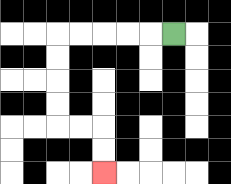{'start': '[7, 1]', 'end': '[4, 7]', 'path_directions': 'L,L,L,L,L,D,D,D,D,R,R,D,D', 'path_coordinates': '[[7, 1], [6, 1], [5, 1], [4, 1], [3, 1], [2, 1], [2, 2], [2, 3], [2, 4], [2, 5], [3, 5], [4, 5], [4, 6], [4, 7]]'}